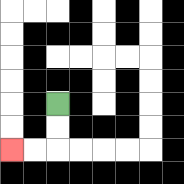{'start': '[2, 4]', 'end': '[0, 6]', 'path_directions': 'D,D,L,L', 'path_coordinates': '[[2, 4], [2, 5], [2, 6], [1, 6], [0, 6]]'}